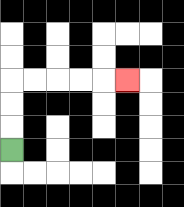{'start': '[0, 6]', 'end': '[5, 3]', 'path_directions': 'U,U,U,R,R,R,R,R', 'path_coordinates': '[[0, 6], [0, 5], [0, 4], [0, 3], [1, 3], [2, 3], [3, 3], [4, 3], [5, 3]]'}